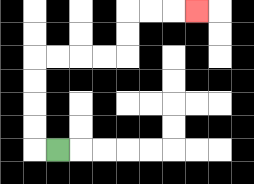{'start': '[2, 6]', 'end': '[8, 0]', 'path_directions': 'L,U,U,U,U,R,R,R,R,U,U,R,R,R', 'path_coordinates': '[[2, 6], [1, 6], [1, 5], [1, 4], [1, 3], [1, 2], [2, 2], [3, 2], [4, 2], [5, 2], [5, 1], [5, 0], [6, 0], [7, 0], [8, 0]]'}